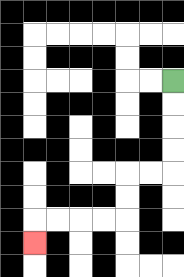{'start': '[7, 3]', 'end': '[1, 10]', 'path_directions': 'D,D,D,D,L,L,D,D,L,L,L,L,D', 'path_coordinates': '[[7, 3], [7, 4], [7, 5], [7, 6], [7, 7], [6, 7], [5, 7], [5, 8], [5, 9], [4, 9], [3, 9], [2, 9], [1, 9], [1, 10]]'}